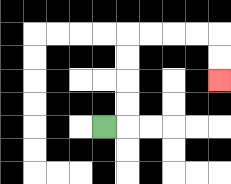{'start': '[4, 5]', 'end': '[9, 3]', 'path_directions': 'R,U,U,U,U,R,R,R,R,D,D', 'path_coordinates': '[[4, 5], [5, 5], [5, 4], [5, 3], [5, 2], [5, 1], [6, 1], [7, 1], [8, 1], [9, 1], [9, 2], [9, 3]]'}